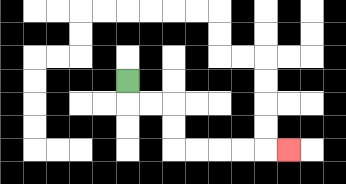{'start': '[5, 3]', 'end': '[12, 6]', 'path_directions': 'D,R,R,D,D,R,R,R,R,R', 'path_coordinates': '[[5, 3], [5, 4], [6, 4], [7, 4], [7, 5], [7, 6], [8, 6], [9, 6], [10, 6], [11, 6], [12, 6]]'}